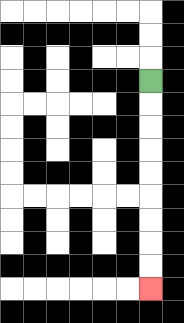{'start': '[6, 3]', 'end': '[6, 12]', 'path_directions': 'D,D,D,D,D,D,D,D,D', 'path_coordinates': '[[6, 3], [6, 4], [6, 5], [6, 6], [6, 7], [6, 8], [6, 9], [6, 10], [6, 11], [6, 12]]'}